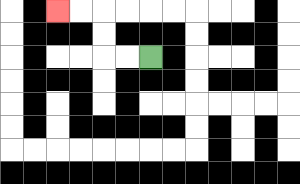{'start': '[6, 2]', 'end': '[2, 0]', 'path_directions': 'L,L,U,U,L,L', 'path_coordinates': '[[6, 2], [5, 2], [4, 2], [4, 1], [4, 0], [3, 0], [2, 0]]'}